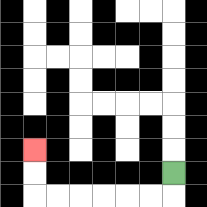{'start': '[7, 7]', 'end': '[1, 6]', 'path_directions': 'D,L,L,L,L,L,L,U,U', 'path_coordinates': '[[7, 7], [7, 8], [6, 8], [5, 8], [4, 8], [3, 8], [2, 8], [1, 8], [1, 7], [1, 6]]'}